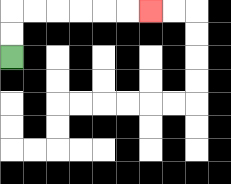{'start': '[0, 2]', 'end': '[6, 0]', 'path_directions': 'U,U,R,R,R,R,R,R', 'path_coordinates': '[[0, 2], [0, 1], [0, 0], [1, 0], [2, 0], [3, 0], [4, 0], [5, 0], [6, 0]]'}